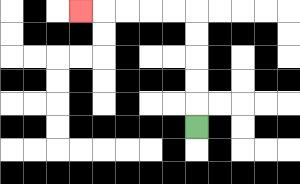{'start': '[8, 5]', 'end': '[3, 0]', 'path_directions': 'U,U,U,U,U,L,L,L,L,L', 'path_coordinates': '[[8, 5], [8, 4], [8, 3], [8, 2], [8, 1], [8, 0], [7, 0], [6, 0], [5, 0], [4, 0], [3, 0]]'}